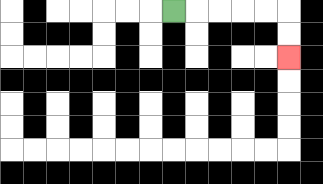{'start': '[7, 0]', 'end': '[12, 2]', 'path_directions': 'R,R,R,R,R,D,D', 'path_coordinates': '[[7, 0], [8, 0], [9, 0], [10, 0], [11, 0], [12, 0], [12, 1], [12, 2]]'}